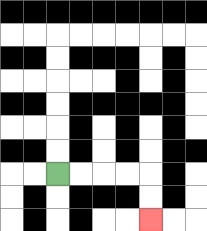{'start': '[2, 7]', 'end': '[6, 9]', 'path_directions': 'R,R,R,R,D,D', 'path_coordinates': '[[2, 7], [3, 7], [4, 7], [5, 7], [6, 7], [6, 8], [6, 9]]'}